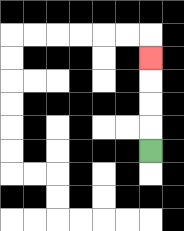{'start': '[6, 6]', 'end': '[6, 2]', 'path_directions': 'U,U,U,U', 'path_coordinates': '[[6, 6], [6, 5], [6, 4], [6, 3], [6, 2]]'}